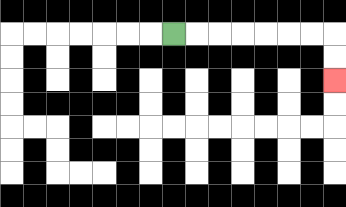{'start': '[7, 1]', 'end': '[14, 3]', 'path_directions': 'R,R,R,R,R,R,R,D,D', 'path_coordinates': '[[7, 1], [8, 1], [9, 1], [10, 1], [11, 1], [12, 1], [13, 1], [14, 1], [14, 2], [14, 3]]'}